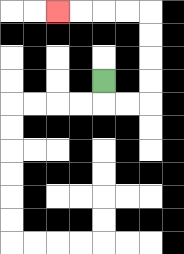{'start': '[4, 3]', 'end': '[2, 0]', 'path_directions': 'D,R,R,U,U,U,U,L,L,L,L', 'path_coordinates': '[[4, 3], [4, 4], [5, 4], [6, 4], [6, 3], [6, 2], [6, 1], [6, 0], [5, 0], [4, 0], [3, 0], [2, 0]]'}